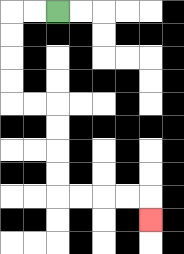{'start': '[2, 0]', 'end': '[6, 9]', 'path_directions': 'L,L,D,D,D,D,R,R,D,D,D,D,R,R,R,R,D', 'path_coordinates': '[[2, 0], [1, 0], [0, 0], [0, 1], [0, 2], [0, 3], [0, 4], [1, 4], [2, 4], [2, 5], [2, 6], [2, 7], [2, 8], [3, 8], [4, 8], [5, 8], [6, 8], [6, 9]]'}